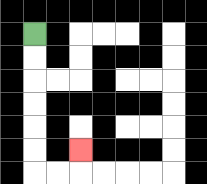{'start': '[1, 1]', 'end': '[3, 6]', 'path_directions': 'D,D,D,D,D,D,R,R,U', 'path_coordinates': '[[1, 1], [1, 2], [1, 3], [1, 4], [1, 5], [1, 6], [1, 7], [2, 7], [3, 7], [3, 6]]'}